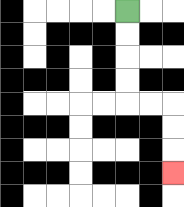{'start': '[5, 0]', 'end': '[7, 7]', 'path_directions': 'D,D,D,D,R,R,D,D,D', 'path_coordinates': '[[5, 0], [5, 1], [5, 2], [5, 3], [5, 4], [6, 4], [7, 4], [7, 5], [7, 6], [7, 7]]'}